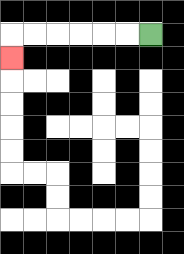{'start': '[6, 1]', 'end': '[0, 2]', 'path_directions': 'L,L,L,L,L,L,D', 'path_coordinates': '[[6, 1], [5, 1], [4, 1], [3, 1], [2, 1], [1, 1], [0, 1], [0, 2]]'}